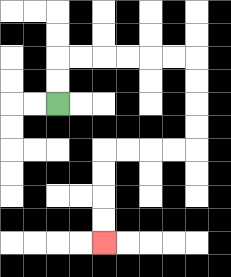{'start': '[2, 4]', 'end': '[4, 10]', 'path_directions': 'U,U,R,R,R,R,R,R,D,D,D,D,L,L,L,L,D,D,D,D', 'path_coordinates': '[[2, 4], [2, 3], [2, 2], [3, 2], [4, 2], [5, 2], [6, 2], [7, 2], [8, 2], [8, 3], [8, 4], [8, 5], [8, 6], [7, 6], [6, 6], [5, 6], [4, 6], [4, 7], [4, 8], [4, 9], [4, 10]]'}